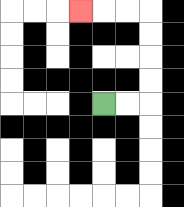{'start': '[4, 4]', 'end': '[3, 0]', 'path_directions': 'R,R,U,U,U,U,L,L,L', 'path_coordinates': '[[4, 4], [5, 4], [6, 4], [6, 3], [6, 2], [6, 1], [6, 0], [5, 0], [4, 0], [3, 0]]'}